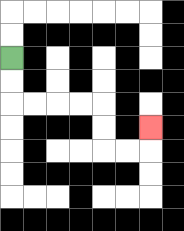{'start': '[0, 2]', 'end': '[6, 5]', 'path_directions': 'D,D,R,R,R,R,D,D,R,R,U', 'path_coordinates': '[[0, 2], [0, 3], [0, 4], [1, 4], [2, 4], [3, 4], [4, 4], [4, 5], [4, 6], [5, 6], [6, 6], [6, 5]]'}